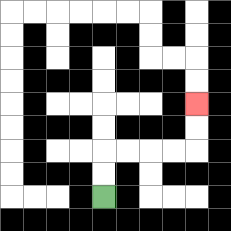{'start': '[4, 8]', 'end': '[8, 4]', 'path_directions': 'U,U,R,R,R,R,U,U', 'path_coordinates': '[[4, 8], [4, 7], [4, 6], [5, 6], [6, 6], [7, 6], [8, 6], [8, 5], [8, 4]]'}